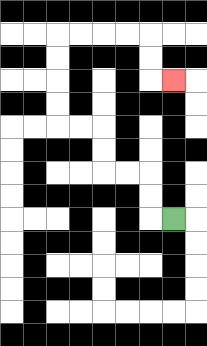{'start': '[7, 9]', 'end': '[7, 3]', 'path_directions': 'L,U,U,L,L,U,U,L,L,U,U,U,U,R,R,R,R,D,D,R', 'path_coordinates': '[[7, 9], [6, 9], [6, 8], [6, 7], [5, 7], [4, 7], [4, 6], [4, 5], [3, 5], [2, 5], [2, 4], [2, 3], [2, 2], [2, 1], [3, 1], [4, 1], [5, 1], [6, 1], [6, 2], [6, 3], [7, 3]]'}